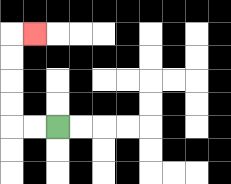{'start': '[2, 5]', 'end': '[1, 1]', 'path_directions': 'L,L,U,U,U,U,R', 'path_coordinates': '[[2, 5], [1, 5], [0, 5], [0, 4], [0, 3], [0, 2], [0, 1], [1, 1]]'}